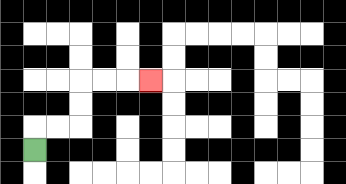{'start': '[1, 6]', 'end': '[6, 3]', 'path_directions': 'U,R,R,U,U,R,R,R', 'path_coordinates': '[[1, 6], [1, 5], [2, 5], [3, 5], [3, 4], [3, 3], [4, 3], [5, 3], [6, 3]]'}